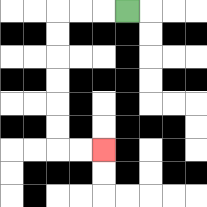{'start': '[5, 0]', 'end': '[4, 6]', 'path_directions': 'L,L,L,D,D,D,D,D,D,R,R', 'path_coordinates': '[[5, 0], [4, 0], [3, 0], [2, 0], [2, 1], [2, 2], [2, 3], [2, 4], [2, 5], [2, 6], [3, 6], [4, 6]]'}